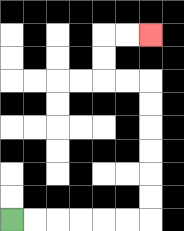{'start': '[0, 9]', 'end': '[6, 1]', 'path_directions': 'R,R,R,R,R,R,U,U,U,U,U,U,L,L,U,U,R,R', 'path_coordinates': '[[0, 9], [1, 9], [2, 9], [3, 9], [4, 9], [5, 9], [6, 9], [6, 8], [6, 7], [6, 6], [6, 5], [6, 4], [6, 3], [5, 3], [4, 3], [4, 2], [4, 1], [5, 1], [6, 1]]'}